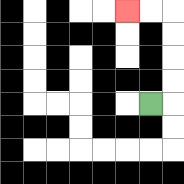{'start': '[6, 4]', 'end': '[5, 0]', 'path_directions': 'R,U,U,U,U,L,L', 'path_coordinates': '[[6, 4], [7, 4], [7, 3], [7, 2], [7, 1], [7, 0], [6, 0], [5, 0]]'}